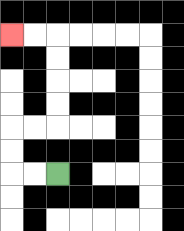{'start': '[2, 7]', 'end': '[0, 1]', 'path_directions': 'L,L,U,U,R,R,U,U,U,U,L,L', 'path_coordinates': '[[2, 7], [1, 7], [0, 7], [0, 6], [0, 5], [1, 5], [2, 5], [2, 4], [2, 3], [2, 2], [2, 1], [1, 1], [0, 1]]'}